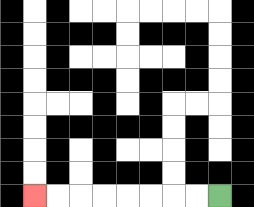{'start': '[9, 8]', 'end': '[1, 8]', 'path_directions': 'L,L,L,L,L,L,L,L', 'path_coordinates': '[[9, 8], [8, 8], [7, 8], [6, 8], [5, 8], [4, 8], [3, 8], [2, 8], [1, 8]]'}